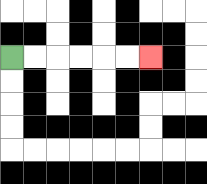{'start': '[0, 2]', 'end': '[6, 2]', 'path_directions': 'R,R,R,R,R,R', 'path_coordinates': '[[0, 2], [1, 2], [2, 2], [3, 2], [4, 2], [5, 2], [6, 2]]'}